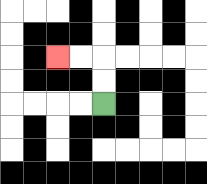{'start': '[4, 4]', 'end': '[2, 2]', 'path_directions': 'U,U,L,L', 'path_coordinates': '[[4, 4], [4, 3], [4, 2], [3, 2], [2, 2]]'}